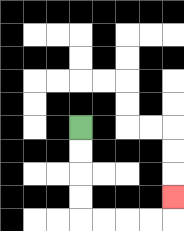{'start': '[3, 5]', 'end': '[7, 8]', 'path_directions': 'D,D,D,D,R,R,R,R,U', 'path_coordinates': '[[3, 5], [3, 6], [3, 7], [3, 8], [3, 9], [4, 9], [5, 9], [6, 9], [7, 9], [7, 8]]'}